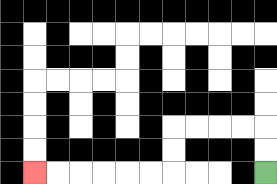{'start': '[11, 7]', 'end': '[1, 7]', 'path_directions': 'U,U,L,L,L,L,D,D,L,L,L,L,L,L', 'path_coordinates': '[[11, 7], [11, 6], [11, 5], [10, 5], [9, 5], [8, 5], [7, 5], [7, 6], [7, 7], [6, 7], [5, 7], [4, 7], [3, 7], [2, 7], [1, 7]]'}